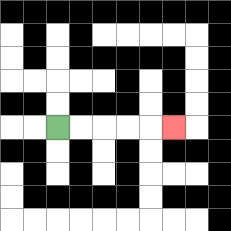{'start': '[2, 5]', 'end': '[7, 5]', 'path_directions': 'R,R,R,R,R', 'path_coordinates': '[[2, 5], [3, 5], [4, 5], [5, 5], [6, 5], [7, 5]]'}